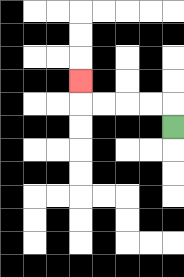{'start': '[7, 5]', 'end': '[3, 3]', 'path_directions': 'U,L,L,L,L,U', 'path_coordinates': '[[7, 5], [7, 4], [6, 4], [5, 4], [4, 4], [3, 4], [3, 3]]'}